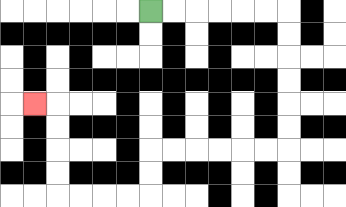{'start': '[6, 0]', 'end': '[1, 4]', 'path_directions': 'R,R,R,R,R,R,D,D,D,D,D,D,L,L,L,L,L,L,D,D,L,L,L,L,U,U,U,U,L', 'path_coordinates': '[[6, 0], [7, 0], [8, 0], [9, 0], [10, 0], [11, 0], [12, 0], [12, 1], [12, 2], [12, 3], [12, 4], [12, 5], [12, 6], [11, 6], [10, 6], [9, 6], [8, 6], [7, 6], [6, 6], [6, 7], [6, 8], [5, 8], [4, 8], [3, 8], [2, 8], [2, 7], [2, 6], [2, 5], [2, 4], [1, 4]]'}